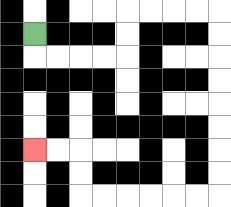{'start': '[1, 1]', 'end': '[1, 6]', 'path_directions': 'D,R,R,R,R,U,U,R,R,R,R,D,D,D,D,D,D,D,D,L,L,L,L,L,L,U,U,L,L', 'path_coordinates': '[[1, 1], [1, 2], [2, 2], [3, 2], [4, 2], [5, 2], [5, 1], [5, 0], [6, 0], [7, 0], [8, 0], [9, 0], [9, 1], [9, 2], [9, 3], [9, 4], [9, 5], [9, 6], [9, 7], [9, 8], [8, 8], [7, 8], [6, 8], [5, 8], [4, 8], [3, 8], [3, 7], [3, 6], [2, 6], [1, 6]]'}